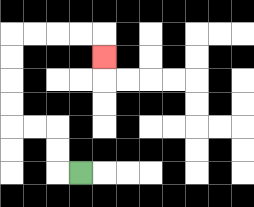{'start': '[3, 7]', 'end': '[4, 2]', 'path_directions': 'L,U,U,L,L,U,U,U,U,R,R,R,R,D', 'path_coordinates': '[[3, 7], [2, 7], [2, 6], [2, 5], [1, 5], [0, 5], [0, 4], [0, 3], [0, 2], [0, 1], [1, 1], [2, 1], [3, 1], [4, 1], [4, 2]]'}